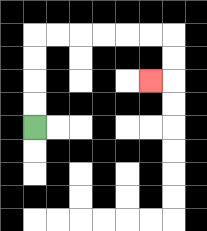{'start': '[1, 5]', 'end': '[6, 3]', 'path_directions': 'U,U,U,U,R,R,R,R,R,R,D,D,L', 'path_coordinates': '[[1, 5], [1, 4], [1, 3], [1, 2], [1, 1], [2, 1], [3, 1], [4, 1], [5, 1], [6, 1], [7, 1], [7, 2], [7, 3], [6, 3]]'}